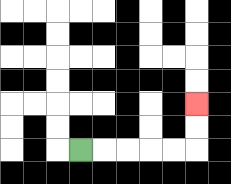{'start': '[3, 6]', 'end': '[8, 4]', 'path_directions': 'R,R,R,R,R,U,U', 'path_coordinates': '[[3, 6], [4, 6], [5, 6], [6, 6], [7, 6], [8, 6], [8, 5], [8, 4]]'}